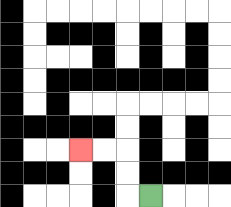{'start': '[6, 8]', 'end': '[3, 6]', 'path_directions': 'L,U,U,L,L', 'path_coordinates': '[[6, 8], [5, 8], [5, 7], [5, 6], [4, 6], [3, 6]]'}